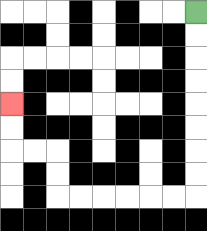{'start': '[8, 0]', 'end': '[0, 4]', 'path_directions': 'D,D,D,D,D,D,D,D,L,L,L,L,L,L,U,U,L,L,U,U', 'path_coordinates': '[[8, 0], [8, 1], [8, 2], [8, 3], [8, 4], [8, 5], [8, 6], [8, 7], [8, 8], [7, 8], [6, 8], [5, 8], [4, 8], [3, 8], [2, 8], [2, 7], [2, 6], [1, 6], [0, 6], [0, 5], [0, 4]]'}